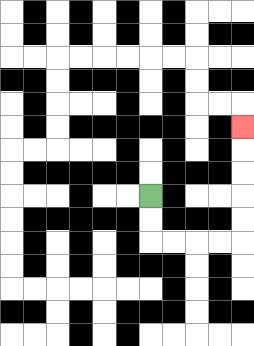{'start': '[6, 8]', 'end': '[10, 5]', 'path_directions': 'D,D,R,R,R,R,U,U,U,U,U', 'path_coordinates': '[[6, 8], [6, 9], [6, 10], [7, 10], [8, 10], [9, 10], [10, 10], [10, 9], [10, 8], [10, 7], [10, 6], [10, 5]]'}